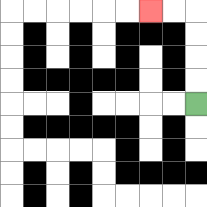{'start': '[8, 4]', 'end': '[6, 0]', 'path_directions': 'U,U,U,U,L,L', 'path_coordinates': '[[8, 4], [8, 3], [8, 2], [8, 1], [8, 0], [7, 0], [6, 0]]'}